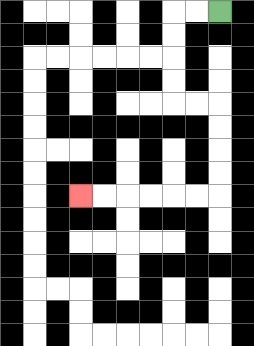{'start': '[9, 0]', 'end': '[3, 8]', 'path_directions': 'L,L,D,D,D,D,R,R,D,D,D,D,L,L,L,L,L,L', 'path_coordinates': '[[9, 0], [8, 0], [7, 0], [7, 1], [7, 2], [7, 3], [7, 4], [8, 4], [9, 4], [9, 5], [9, 6], [9, 7], [9, 8], [8, 8], [7, 8], [6, 8], [5, 8], [4, 8], [3, 8]]'}